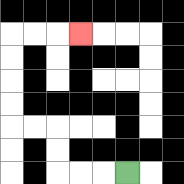{'start': '[5, 7]', 'end': '[3, 1]', 'path_directions': 'L,L,L,U,U,L,L,U,U,U,U,R,R,R', 'path_coordinates': '[[5, 7], [4, 7], [3, 7], [2, 7], [2, 6], [2, 5], [1, 5], [0, 5], [0, 4], [0, 3], [0, 2], [0, 1], [1, 1], [2, 1], [3, 1]]'}